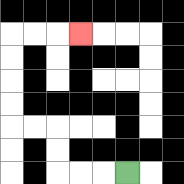{'start': '[5, 7]', 'end': '[3, 1]', 'path_directions': 'L,L,L,U,U,L,L,U,U,U,U,R,R,R', 'path_coordinates': '[[5, 7], [4, 7], [3, 7], [2, 7], [2, 6], [2, 5], [1, 5], [0, 5], [0, 4], [0, 3], [0, 2], [0, 1], [1, 1], [2, 1], [3, 1]]'}